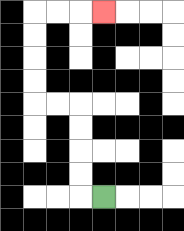{'start': '[4, 8]', 'end': '[4, 0]', 'path_directions': 'L,U,U,U,U,L,L,U,U,U,U,R,R,R', 'path_coordinates': '[[4, 8], [3, 8], [3, 7], [3, 6], [3, 5], [3, 4], [2, 4], [1, 4], [1, 3], [1, 2], [1, 1], [1, 0], [2, 0], [3, 0], [4, 0]]'}